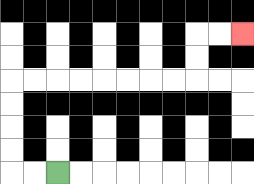{'start': '[2, 7]', 'end': '[10, 1]', 'path_directions': 'L,L,U,U,U,U,R,R,R,R,R,R,R,R,U,U,R,R', 'path_coordinates': '[[2, 7], [1, 7], [0, 7], [0, 6], [0, 5], [0, 4], [0, 3], [1, 3], [2, 3], [3, 3], [4, 3], [5, 3], [6, 3], [7, 3], [8, 3], [8, 2], [8, 1], [9, 1], [10, 1]]'}